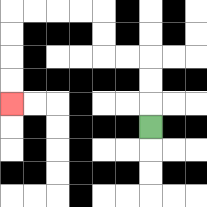{'start': '[6, 5]', 'end': '[0, 4]', 'path_directions': 'U,U,U,L,L,U,U,L,L,L,L,D,D,D,D', 'path_coordinates': '[[6, 5], [6, 4], [6, 3], [6, 2], [5, 2], [4, 2], [4, 1], [4, 0], [3, 0], [2, 0], [1, 0], [0, 0], [0, 1], [0, 2], [0, 3], [0, 4]]'}